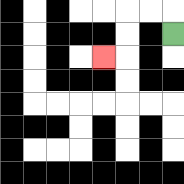{'start': '[7, 1]', 'end': '[4, 2]', 'path_directions': 'U,L,L,D,D,L', 'path_coordinates': '[[7, 1], [7, 0], [6, 0], [5, 0], [5, 1], [5, 2], [4, 2]]'}